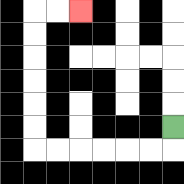{'start': '[7, 5]', 'end': '[3, 0]', 'path_directions': 'D,L,L,L,L,L,L,U,U,U,U,U,U,R,R', 'path_coordinates': '[[7, 5], [7, 6], [6, 6], [5, 6], [4, 6], [3, 6], [2, 6], [1, 6], [1, 5], [1, 4], [1, 3], [1, 2], [1, 1], [1, 0], [2, 0], [3, 0]]'}